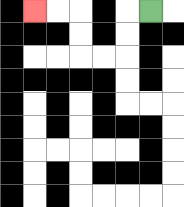{'start': '[6, 0]', 'end': '[1, 0]', 'path_directions': 'L,D,D,L,L,U,U,L,L', 'path_coordinates': '[[6, 0], [5, 0], [5, 1], [5, 2], [4, 2], [3, 2], [3, 1], [3, 0], [2, 0], [1, 0]]'}